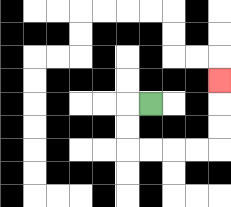{'start': '[6, 4]', 'end': '[9, 3]', 'path_directions': 'L,D,D,R,R,R,R,U,U,U', 'path_coordinates': '[[6, 4], [5, 4], [5, 5], [5, 6], [6, 6], [7, 6], [8, 6], [9, 6], [9, 5], [9, 4], [9, 3]]'}